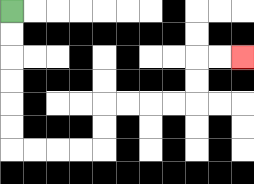{'start': '[0, 0]', 'end': '[10, 2]', 'path_directions': 'D,D,D,D,D,D,R,R,R,R,U,U,R,R,R,R,U,U,R,R', 'path_coordinates': '[[0, 0], [0, 1], [0, 2], [0, 3], [0, 4], [0, 5], [0, 6], [1, 6], [2, 6], [3, 6], [4, 6], [4, 5], [4, 4], [5, 4], [6, 4], [7, 4], [8, 4], [8, 3], [8, 2], [9, 2], [10, 2]]'}